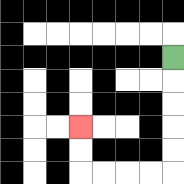{'start': '[7, 2]', 'end': '[3, 5]', 'path_directions': 'D,D,D,D,D,L,L,L,L,U,U', 'path_coordinates': '[[7, 2], [7, 3], [7, 4], [7, 5], [7, 6], [7, 7], [6, 7], [5, 7], [4, 7], [3, 7], [3, 6], [3, 5]]'}